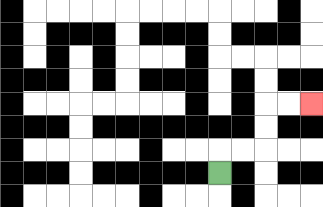{'start': '[9, 7]', 'end': '[13, 4]', 'path_directions': 'U,R,R,U,U,R,R', 'path_coordinates': '[[9, 7], [9, 6], [10, 6], [11, 6], [11, 5], [11, 4], [12, 4], [13, 4]]'}